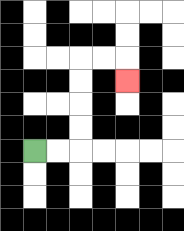{'start': '[1, 6]', 'end': '[5, 3]', 'path_directions': 'R,R,U,U,U,U,R,R,D', 'path_coordinates': '[[1, 6], [2, 6], [3, 6], [3, 5], [3, 4], [3, 3], [3, 2], [4, 2], [5, 2], [5, 3]]'}